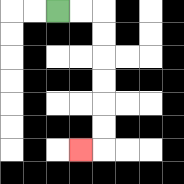{'start': '[2, 0]', 'end': '[3, 6]', 'path_directions': 'R,R,D,D,D,D,D,D,L', 'path_coordinates': '[[2, 0], [3, 0], [4, 0], [4, 1], [4, 2], [4, 3], [4, 4], [4, 5], [4, 6], [3, 6]]'}